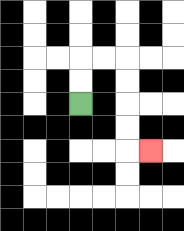{'start': '[3, 4]', 'end': '[6, 6]', 'path_directions': 'U,U,R,R,D,D,D,D,R', 'path_coordinates': '[[3, 4], [3, 3], [3, 2], [4, 2], [5, 2], [5, 3], [5, 4], [5, 5], [5, 6], [6, 6]]'}